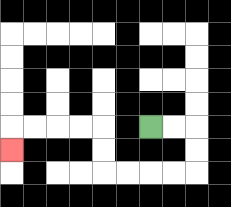{'start': '[6, 5]', 'end': '[0, 6]', 'path_directions': 'R,R,D,D,L,L,L,L,U,U,L,L,L,L,D', 'path_coordinates': '[[6, 5], [7, 5], [8, 5], [8, 6], [8, 7], [7, 7], [6, 7], [5, 7], [4, 7], [4, 6], [4, 5], [3, 5], [2, 5], [1, 5], [0, 5], [0, 6]]'}